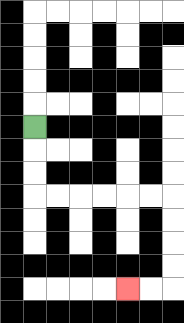{'start': '[1, 5]', 'end': '[5, 12]', 'path_directions': 'D,D,D,R,R,R,R,R,R,D,D,D,D,L,L', 'path_coordinates': '[[1, 5], [1, 6], [1, 7], [1, 8], [2, 8], [3, 8], [4, 8], [5, 8], [6, 8], [7, 8], [7, 9], [7, 10], [7, 11], [7, 12], [6, 12], [5, 12]]'}